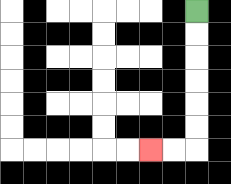{'start': '[8, 0]', 'end': '[6, 6]', 'path_directions': 'D,D,D,D,D,D,L,L', 'path_coordinates': '[[8, 0], [8, 1], [8, 2], [8, 3], [8, 4], [8, 5], [8, 6], [7, 6], [6, 6]]'}